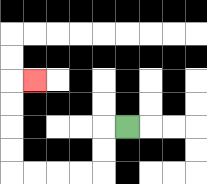{'start': '[5, 5]', 'end': '[1, 3]', 'path_directions': 'L,D,D,L,L,L,L,U,U,U,U,R', 'path_coordinates': '[[5, 5], [4, 5], [4, 6], [4, 7], [3, 7], [2, 7], [1, 7], [0, 7], [0, 6], [0, 5], [0, 4], [0, 3], [1, 3]]'}